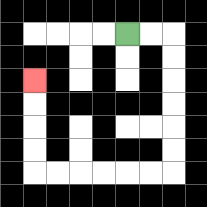{'start': '[5, 1]', 'end': '[1, 3]', 'path_directions': 'R,R,D,D,D,D,D,D,L,L,L,L,L,L,U,U,U,U', 'path_coordinates': '[[5, 1], [6, 1], [7, 1], [7, 2], [7, 3], [7, 4], [7, 5], [7, 6], [7, 7], [6, 7], [5, 7], [4, 7], [3, 7], [2, 7], [1, 7], [1, 6], [1, 5], [1, 4], [1, 3]]'}